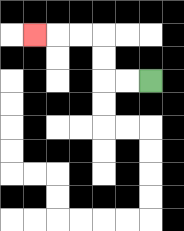{'start': '[6, 3]', 'end': '[1, 1]', 'path_directions': 'L,L,U,U,L,L,L', 'path_coordinates': '[[6, 3], [5, 3], [4, 3], [4, 2], [4, 1], [3, 1], [2, 1], [1, 1]]'}